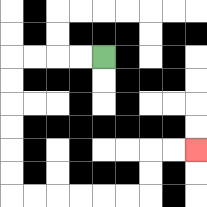{'start': '[4, 2]', 'end': '[8, 6]', 'path_directions': 'L,L,L,L,D,D,D,D,D,D,R,R,R,R,R,R,U,U,R,R', 'path_coordinates': '[[4, 2], [3, 2], [2, 2], [1, 2], [0, 2], [0, 3], [0, 4], [0, 5], [0, 6], [0, 7], [0, 8], [1, 8], [2, 8], [3, 8], [4, 8], [5, 8], [6, 8], [6, 7], [6, 6], [7, 6], [8, 6]]'}